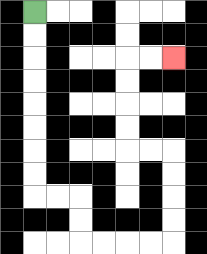{'start': '[1, 0]', 'end': '[7, 2]', 'path_directions': 'D,D,D,D,D,D,D,D,R,R,D,D,R,R,R,R,U,U,U,U,L,L,U,U,U,U,R,R', 'path_coordinates': '[[1, 0], [1, 1], [1, 2], [1, 3], [1, 4], [1, 5], [1, 6], [1, 7], [1, 8], [2, 8], [3, 8], [3, 9], [3, 10], [4, 10], [5, 10], [6, 10], [7, 10], [7, 9], [7, 8], [7, 7], [7, 6], [6, 6], [5, 6], [5, 5], [5, 4], [5, 3], [5, 2], [6, 2], [7, 2]]'}